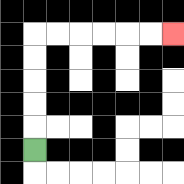{'start': '[1, 6]', 'end': '[7, 1]', 'path_directions': 'U,U,U,U,U,R,R,R,R,R,R', 'path_coordinates': '[[1, 6], [1, 5], [1, 4], [1, 3], [1, 2], [1, 1], [2, 1], [3, 1], [4, 1], [5, 1], [6, 1], [7, 1]]'}